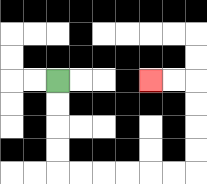{'start': '[2, 3]', 'end': '[6, 3]', 'path_directions': 'D,D,D,D,R,R,R,R,R,R,U,U,U,U,L,L', 'path_coordinates': '[[2, 3], [2, 4], [2, 5], [2, 6], [2, 7], [3, 7], [4, 7], [5, 7], [6, 7], [7, 7], [8, 7], [8, 6], [8, 5], [8, 4], [8, 3], [7, 3], [6, 3]]'}